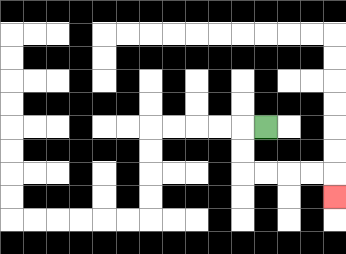{'start': '[11, 5]', 'end': '[14, 8]', 'path_directions': 'L,D,D,R,R,R,R,D', 'path_coordinates': '[[11, 5], [10, 5], [10, 6], [10, 7], [11, 7], [12, 7], [13, 7], [14, 7], [14, 8]]'}